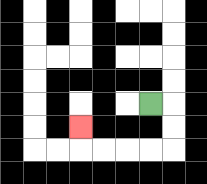{'start': '[6, 4]', 'end': '[3, 5]', 'path_directions': 'R,D,D,L,L,L,L,U', 'path_coordinates': '[[6, 4], [7, 4], [7, 5], [7, 6], [6, 6], [5, 6], [4, 6], [3, 6], [3, 5]]'}